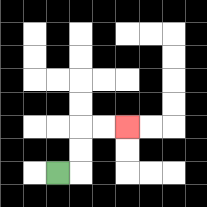{'start': '[2, 7]', 'end': '[5, 5]', 'path_directions': 'R,U,U,R,R', 'path_coordinates': '[[2, 7], [3, 7], [3, 6], [3, 5], [4, 5], [5, 5]]'}